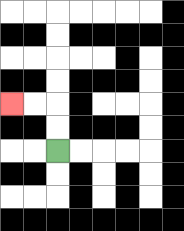{'start': '[2, 6]', 'end': '[0, 4]', 'path_directions': 'U,U,L,L', 'path_coordinates': '[[2, 6], [2, 5], [2, 4], [1, 4], [0, 4]]'}